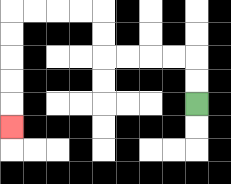{'start': '[8, 4]', 'end': '[0, 5]', 'path_directions': 'U,U,L,L,L,L,U,U,L,L,L,L,D,D,D,D,D', 'path_coordinates': '[[8, 4], [8, 3], [8, 2], [7, 2], [6, 2], [5, 2], [4, 2], [4, 1], [4, 0], [3, 0], [2, 0], [1, 0], [0, 0], [0, 1], [0, 2], [0, 3], [0, 4], [0, 5]]'}